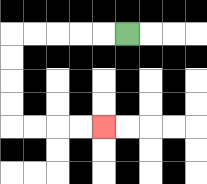{'start': '[5, 1]', 'end': '[4, 5]', 'path_directions': 'L,L,L,L,L,D,D,D,D,R,R,R,R', 'path_coordinates': '[[5, 1], [4, 1], [3, 1], [2, 1], [1, 1], [0, 1], [0, 2], [0, 3], [0, 4], [0, 5], [1, 5], [2, 5], [3, 5], [4, 5]]'}